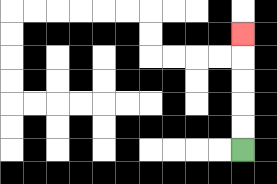{'start': '[10, 6]', 'end': '[10, 1]', 'path_directions': 'U,U,U,U,U', 'path_coordinates': '[[10, 6], [10, 5], [10, 4], [10, 3], [10, 2], [10, 1]]'}